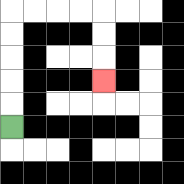{'start': '[0, 5]', 'end': '[4, 3]', 'path_directions': 'U,U,U,U,U,R,R,R,R,D,D,D', 'path_coordinates': '[[0, 5], [0, 4], [0, 3], [0, 2], [0, 1], [0, 0], [1, 0], [2, 0], [3, 0], [4, 0], [4, 1], [4, 2], [4, 3]]'}